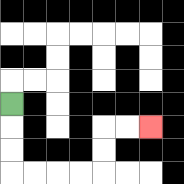{'start': '[0, 4]', 'end': '[6, 5]', 'path_directions': 'D,D,D,R,R,R,R,U,U,R,R', 'path_coordinates': '[[0, 4], [0, 5], [0, 6], [0, 7], [1, 7], [2, 7], [3, 7], [4, 7], [4, 6], [4, 5], [5, 5], [6, 5]]'}